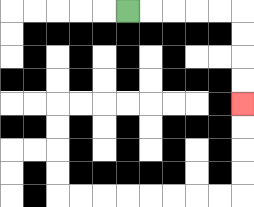{'start': '[5, 0]', 'end': '[10, 4]', 'path_directions': 'R,R,R,R,R,D,D,D,D', 'path_coordinates': '[[5, 0], [6, 0], [7, 0], [8, 0], [9, 0], [10, 0], [10, 1], [10, 2], [10, 3], [10, 4]]'}